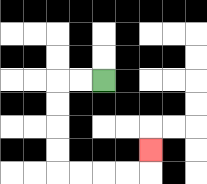{'start': '[4, 3]', 'end': '[6, 6]', 'path_directions': 'L,L,D,D,D,D,R,R,R,R,U', 'path_coordinates': '[[4, 3], [3, 3], [2, 3], [2, 4], [2, 5], [2, 6], [2, 7], [3, 7], [4, 7], [5, 7], [6, 7], [6, 6]]'}